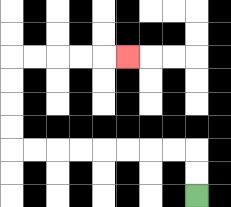{'start': '[8, 8]', 'end': '[5, 2]', 'path_directions': 'U,U,L,L,L,L,L,L,L,L,U,U,U,U,R,R,R,R,R', 'path_coordinates': '[[8, 8], [8, 7], [8, 6], [7, 6], [6, 6], [5, 6], [4, 6], [3, 6], [2, 6], [1, 6], [0, 6], [0, 5], [0, 4], [0, 3], [0, 2], [1, 2], [2, 2], [3, 2], [4, 2], [5, 2]]'}